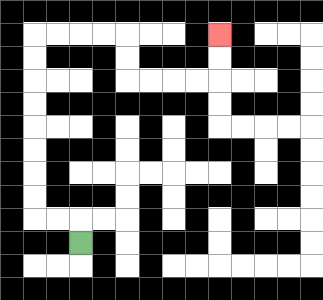{'start': '[3, 10]', 'end': '[9, 1]', 'path_directions': 'U,L,L,U,U,U,U,U,U,U,U,R,R,R,R,D,D,R,R,R,R,U,U', 'path_coordinates': '[[3, 10], [3, 9], [2, 9], [1, 9], [1, 8], [1, 7], [1, 6], [1, 5], [1, 4], [1, 3], [1, 2], [1, 1], [2, 1], [3, 1], [4, 1], [5, 1], [5, 2], [5, 3], [6, 3], [7, 3], [8, 3], [9, 3], [9, 2], [9, 1]]'}